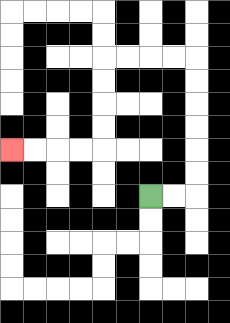{'start': '[6, 8]', 'end': '[0, 6]', 'path_directions': 'R,R,U,U,U,U,U,U,L,L,L,L,D,D,D,D,L,L,L,L', 'path_coordinates': '[[6, 8], [7, 8], [8, 8], [8, 7], [8, 6], [8, 5], [8, 4], [8, 3], [8, 2], [7, 2], [6, 2], [5, 2], [4, 2], [4, 3], [4, 4], [4, 5], [4, 6], [3, 6], [2, 6], [1, 6], [0, 6]]'}